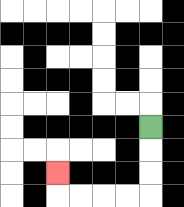{'start': '[6, 5]', 'end': '[2, 7]', 'path_directions': 'D,D,D,L,L,L,L,U', 'path_coordinates': '[[6, 5], [6, 6], [6, 7], [6, 8], [5, 8], [4, 8], [3, 8], [2, 8], [2, 7]]'}